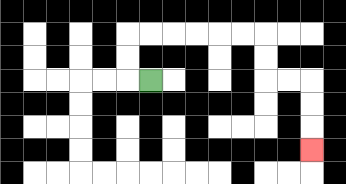{'start': '[6, 3]', 'end': '[13, 6]', 'path_directions': 'L,U,U,R,R,R,R,R,R,D,D,R,R,D,D,D', 'path_coordinates': '[[6, 3], [5, 3], [5, 2], [5, 1], [6, 1], [7, 1], [8, 1], [9, 1], [10, 1], [11, 1], [11, 2], [11, 3], [12, 3], [13, 3], [13, 4], [13, 5], [13, 6]]'}